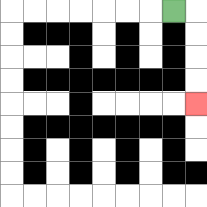{'start': '[7, 0]', 'end': '[8, 4]', 'path_directions': 'R,D,D,D,D', 'path_coordinates': '[[7, 0], [8, 0], [8, 1], [8, 2], [8, 3], [8, 4]]'}